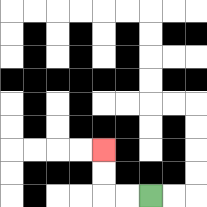{'start': '[6, 8]', 'end': '[4, 6]', 'path_directions': 'L,L,U,U', 'path_coordinates': '[[6, 8], [5, 8], [4, 8], [4, 7], [4, 6]]'}